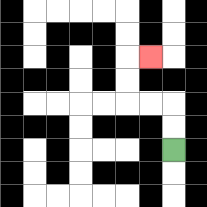{'start': '[7, 6]', 'end': '[6, 2]', 'path_directions': 'U,U,L,L,U,U,R', 'path_coordinates': '[[7, 6], [7, 5], [7, 4], [6, 4], [5, 4], [5, 3], [5, 2], [6, 2]]'}